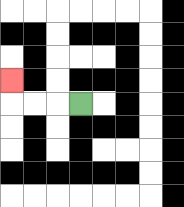{'start': '[3, 4]', 'end': '[0, 3]', 'path_directions': 'L,L,L,U', 'path_coordinates': '[[3, 4], [2, 4], [1, 4], [0, 4], [0, 3]]'}